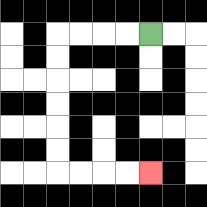{'start': '[6, 1]', 'end': '[6, 7]', 'path_directions': 'L,L,L,L,D,D,D,D,D,D,R,R,R,R', 'path_coordinates': '[[6, 1], [5, 1], [4, 1], [3, 1], [2, 1], [2, 2], [2, 3], [2, 4], [2, 5], [2, 6], [2, 7], [3, 7], [4, 7], [5, 7], [6, 7]]'}